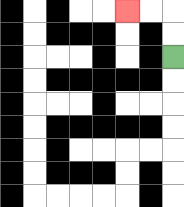{'start': '[7, 2]', 'end': '[5, 0]', 'path_directions': 'U,U,L,L', 'path_coordinates': '[[7, 2], [7, 1], [7, 0], [6, 0], [5, 0]]'}